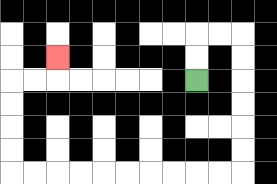{'start': '[8, 3]', 'end': '[2, 2]', 'path_directions': 'U,U,R,R,D,D,D,D,D,D,L,L,L,L,L,L,L,L,L,L,U,U,U,U,R,R,U', 'path_coordinates': '[[8, 3], [8, 2], [8, 1], [9, 1], [10, 1], [10, 2], [10, 3], [10, 4], [10, 5], [10, 6], [10, 7], [9, 7], [8, 7], [7, 7], [6, 7], [5, 7], [4, 7], [3, 7], [2, 7], [1, 7], [0, 7], [0, 6], [0, 5], [0, 4], [0, 3], [1, 3], [2, 3], [2, 2]]'}